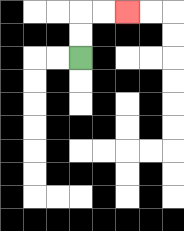{'start': '[3, 2]', 'end': '[5, 0]', 'path_directions': 'U,U,R,R', 'path_coordinates': '[[3, 2], [3, 1], [3, 0], [4, 0], [5, 0]]'}